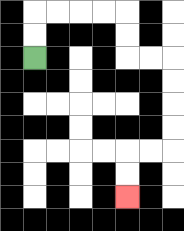{'start': '[1, 2]', 'end': '[5, 8]', 'path_directions': 'U,U,R,R,R,R,D,D,R,R,D,D,D,D,L,L,D,D', 'path_coordinates': '[[1, 2], [1, 1], [1, 0], [2, 0], [3, 0], [4, 0], [5, 0], [5, 1], [5, 2], [6, 2], [7, 2], [7, 3], [7, 4], [7, 5], [7, 6], [6, 6], [5, 6], [5, 7], [5, 8]]'}